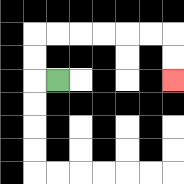{'start': '[2, 3]', 'end': '[7, 3]', 'path_directions': 'L,U,U,R,R,R,R,R,R,D,D', 'path_coordinates': '[[2, 3], [1, 3], [1, 2], [1, 1], [2, 1], [3, 1], [4, 1], [5, 1], [6, 1], [7, 1], [7, 2], [7, 3]]'}